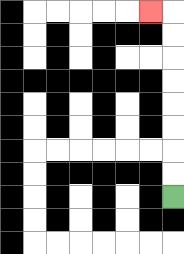{'start': '[7, 8]', 'end': '[6, 0]', 'path_directions': 'U,U,U,U,U,U,U,U,L', 'path_coordinates': '[[7, 8], [7, 7], [7, 6], [7, 5], [7, 4], [7, 3], [7, 2], [7, 1], [7, 0], [6, 0]]'}